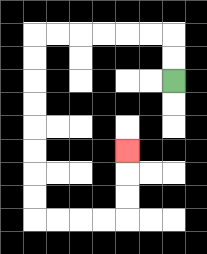{'start': '[7, 3]', 'end': '[5, 6]', 'path_directions': 'U,U,L,L,L,L,L,L,D,D,D,D,D,D,D,D,R,R,R,R,U,U,U', 'path_coordinates': '[[7, 3], [7, 2], [7, 1], [6, 1], [5, 1], [4, 1], [3, 1], [2, 1], [1, 1], [1, 2], [1, 3], [1, 4], [1, 5], [1, 6], [1, 7], [1, 8], [1, 9], [2, 9], [3, 9], [4, 9], [5, 9], [5, 8], [5, 7], [5, 6]]'}